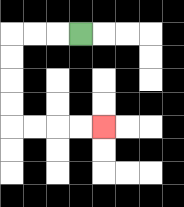{'start': '[3, 1]', 'end': '[4, 5]', 'path_directions': 'L,L,L,D,D,D,D,R,R,R,R', 'path_coordinates': '[[3, 1], [2, 1], [1, 1], [0, 1], [0, 2], [0, 3], [0, 4], [0, 5], [1, 5], [2, 5], [3, 5], [4, 5]]'}